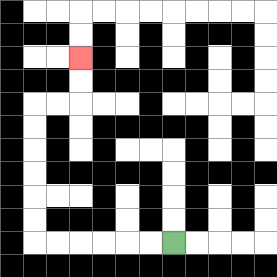{'start': '[7, 10]', 'end': '[3, 2]', 'path_directions': 'L,L,L,L,L,L,U,U,U,U,U,U,R,R,U,U', 'path_coordinates': '[[7, 10], [6, 10], [5, 10], [4, 10], [3, 10], [2, 10], [1, 10], [1, 9], [1, 8], [1, 7], [1, 6], [1, 5], [1, 4], [2, 4], [3, 4], [3, 3], [3, 2]]'}